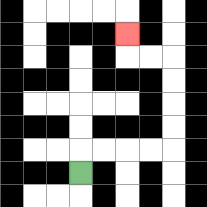{'start': '[3, 7]', 'end': '[5, 1]', 'path_directions': 'U,R,R,R,R,U,U,U,U,L,L,U', 'path_coordinates': '[[3, 7], [3, 6], [4, 6], [5, 6], [6, 6], [7, 6], [7, 5], [7, 4], [7, 3], [7, 2], [6, 2], [5, 2], [5, 1]]'}